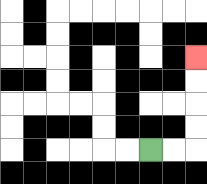{'start': '[6, 6]', 'end': '[8, 2]', 'path_directions': 'R,R,U,U,U,U', 'path_coordinates': '[[6, 6], [7, 6], [8, 6], [8, 5], [8, 4], [8, 3], [8, 2]]'}